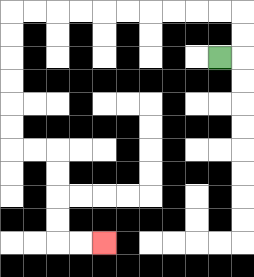{'start': '[9, 2]', 'end': '[4, 10]', 'path_directions': 'R,U,U,L,L,L,L,L,L,L,L,L,L,D,D,D,D,D,D,R,R,D,D,D,D,R,R', 'path_coordinates': '[[9, 2], [10, 2], [10, 1], [10, 0], [9, 0], [8, 0], [7, 0], [6, 0], [5, 0], [4, 0], [3, 0], [2, 0], [1, 0], [0, 0], [0, 1], [0, 2], [0, 3], [0, 4], [0, 5], [0, 6], [1, 6], [2, 6], [2, 7], [2, 8], [2, 9], [2, 10], [3, 10], [4, 10]]'}